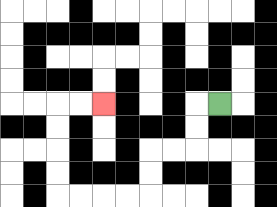{'start': '[9, 4]', 'end': '[4, 4]', 'path_directions': 'L,D,D,L,L,D,D,L,L,L,L,U,U,U,U,R,R', 'path_coordinates': '[[9, 4], [8, 4], [8, 5], [8, 6], [7, 6], [6, 6], [6, 7], [6, 8], [5, 8], [4, 8], [3, 8], [2, 8], [2, 7], [2, 6], [2, 5], [2, 4], [3, 4], [4, 4]]'}